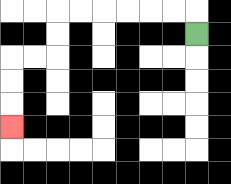{'start': '[8, 1]', 'end': '[0, 5]', 'path_directions': 'U,L,L,L,L,L,L,D,D,L,L,D,D,D', 'path_coordinates': '[[8, 1], [8, 0], [7, 0], [6, 0], [5, 0], [4, 0], [3, 0], [2, 0], [2, 1], [2, 2], [1, 2], [0, 2], [0, 3], [0, 4], [0, 5]]'}